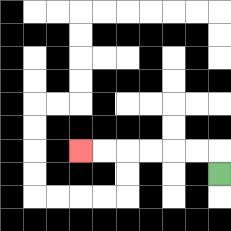{'start': '[9, 7]', 'end': '[3, 6]', 'path_directions': 'U,L,L,L,L,L,L', 'path_coordinates': '[[9, 7], [9, 6], [8, 6], [7, 6], [6, 6], [5, 6], [4, 6], [3, 6]]'}